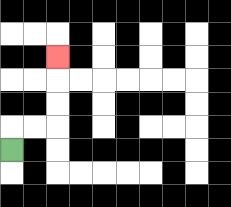{'start': '[0, 6]', 'end': '[2, 2]', 'path_directions': 'U,R,R,U,U,U', 'path_coordinates': '[[0, 6], [0, 5], [1, 5], [2, 5], [2, 4], [2, 3], [2, 2]]'}